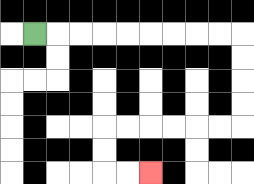{'start': '[1, 1]', 'end': '[6, 7]', 'path_directions': 'R,R,R,R,R,R,R,R,R,D,D,D,D,L,L,L,L,L,L,D,D,R,R', 'path_coordinates': '[[1, 1], [2, 1], [3, 1], [4, 1], [5, 1], [6, 1], [7, 1], [8, 1], [9, 1], [10, 1], [10, 2], [10, 3], [10, 4], [10, 5], [9, 5], [8, 5], [7, 5], [6, 5], [5, 5], [4, 5], [4, 6], [4, 7], [5, 7], [6, 7]]'}